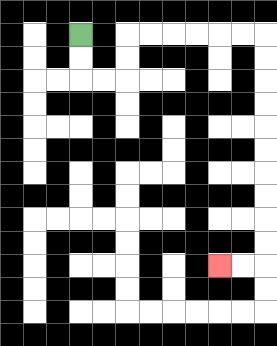{'start': '[3, 1]', 'end': '[9, 11]', 'path_directions': 'D,D,R,R,U,U,R,R,R,R,R,R,D,D,D,D,D,D,D,D,D,D,L,L', 'path_coordinates': '[[3, 1], [3, 2], [3, 3], [4, 3], [5, 3], [5, 2], [5, 1], [6, 1], [7, 1], [8, 1], [9, 1], [10, 1], [11, 1], [11, 2], [11, 3], [11, 4], [11, 5], [11, 6], [11, 7], [11, 8], [11, 9], [11, 10], [11, 11], [10, 11], [9, 11]]'}